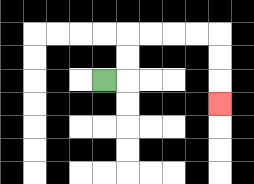{'start': '[4, 3]', 'end': '[9, 4]', 'path_directions': 'R,U,U,R,R,R,R,D,D,D', 'path_coordinates': '[[4, 3], [5, 3], [5, 2], [5, 1], [6, 1], [7, 1], [8, 1], [9, 1], [9, 2], [9, 3], [9, 4]]'}